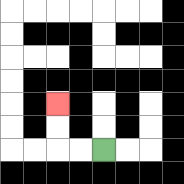{'start': '[4, 6]', 'end': '[2, 4]', 'path_directions': 'L,L,U,U', 'path_coordinates': '[[4, 6], [3, 6], [2, 6], [2, 5], [2, 4]]'}